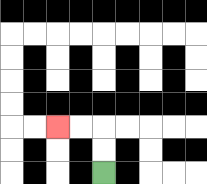{'start': '[4, 7]', 'end': '[2, 5]', 'path_directions': 'U,U,L,L', 'path_coordinates': '[[4, 7], [4, 6], [4, 5], [3, 5], [2, 5]]'}